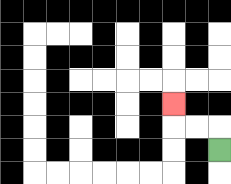{'start': '[9, 6]', 'end': '[7, 4]', 'path_directions': 'U,L,L,U', 'path_coordinates': '[[9, 6], [9, 5], [8, 5], [7, 5], [7, 4]]'}